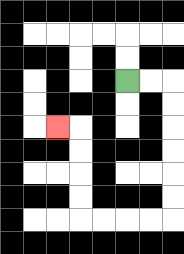{'start': '[5, 3]', 'end': '[2, 5]', 'path_directions': 'R,R,D,D,D,D,D,D,L,L,L,L,U,U,U,U,L', 'path_coordinates': '[[5, 3], [6, 3], [7, 3], [7, 4], [7, 5], [7, 6], [7, 7], [7, 8], [7, 9], [6, 9], [5, 9], [4, 9], [3, 9], [3, 8], [3, 7], [3, 6], [3, 5], [2, 5]]'}